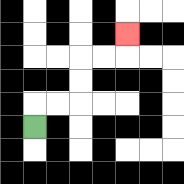{'start': '[1, 5]', 'end': '[5, 1]', 'path_directions': 'U,R,R,U,U,R,R,U', 'path_coordinates': '[[1, 5], [1, 4], [2, 4], [3, 4], [3, 3], [3, 2], [4, 2], [5, 2], [5, 1]]'}